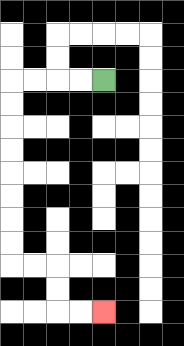{'start': '[4, 3]', 'end': '[4, 13]', 'path_directions': 'L,L,L,L,D,D,D,D,D,D,D,D,R,R,D,D,R,R', 'path_coordinates': '[[4, 3], [3, 3], [2, 3], [1, 3], [0, 3], [0, 4], [0, 5], [0, 6], [0, 7], [0, 8], [0, 9], [0, 10], [0, 11], [1, 11], [2, 11], [2, 12], [2, 13], [3, 13], [4, 13]]'}